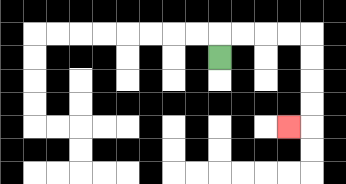{'start': '[9, 2]', 'end': '[12, 5]', 'path_directions': 'U,R,R,R,R,D,D,D,D,L', 'path_coordinates': '[[9, 2], [9, 1], [10, 1], [11, 1], [12, 1], [13, 1], [13, 2], [13, 3], [13, 4], [13, 5], [12, 5]]'}